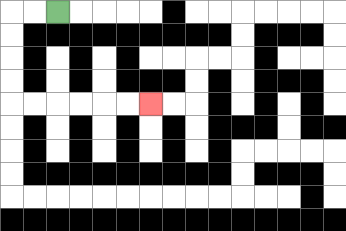{'start': '[2, 0]', 'end': '[6, 4]', 'path_directions': 'L,L,D,D,D,D,R,R,R,R,R,R', 'path_coordinates': '[[2, 0], [1, 0], [0, 0], [0, 1], [0, 2], [0, 3], [0, 4], [1, 4], [2, 4], [3, 4], [4, 4], [5, 4], [6, 4]]'}